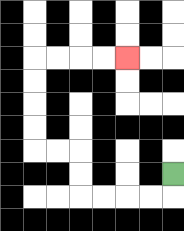{'start': '[7, 7]', 'end': '[5, 2]', 'path_directions': 'D,L,L,L,L,U,U,L,L,U,U,U,U,R,R,R,R', 'path_coordinates': '[[7, 7], [7, 8], [6, 8], [5, 8], [4, 8], [3, 8], [3, 7], [3, 6], [2, 6], [1, 6], [1, 5], [1, 4], [1, 3], [1, 2], [2, 2], [3, 2], [4, 2], [5, 2]]'}